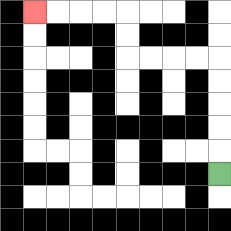{'start': '[9, 7]', 'end': '[1, 0]', 'path_directions': 'U,U,U,U,U,L,L,L,L,U,U,L,L,L,L', 'path_coordinates': '[[9, 7], [9, 6], [9, 5], [9, 4], [9, 3], [9, 2], [8, 2], [7, 2], [6, 2], [5, 2], [5, 1], [5, 0], [4, 0], [3, 0], [2, 0], [1, 0]]'}